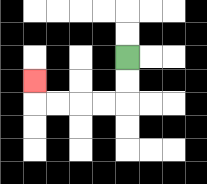{'start': '[5, 2]', 'end': '[1, 3]', 'path_directions': 'D,D,L,L,L,L,U', 'path_coordinates': '[[5, 2], [5, 3], [5, 4], [4, 4], [3, 4], [2, 4], [1, 4], [1, 3]]'}